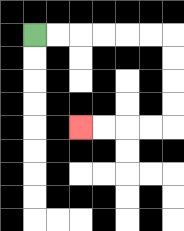{'start': '[1, 1]', 'end': '[3, 5]', 'path_directions': 'R,R,R,R,R,R,D,D,D,D,L,L,L,L', 'path_coordinates': '[[1, 1], [2, 1], [3, 1], [4, 1], [5, 1], [6, 1], [7, 1], [7, 2], [7, 3], [7, 4], [7, 5], [6, 5], [5, 5], [4, 5], [3, 5]]'}